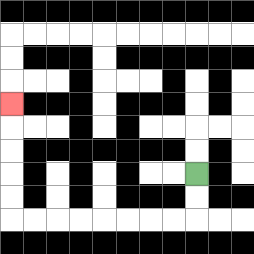{'start': '[8, 7]', 'end': '[0, 4]', 'path_directions': 'D,D,L,L,L,L,L,L,L,L,U,U,U,U,U', 'path_coordinates': '[[8, 7], [8, 8], [8, 9], [7, 9], [6, 9], [5, 9], [4, 9], [3, 9], [2, 9], [1, 9], [0, 9], [0, 8], [0, 7], [0, 6], [0, 5], [0, 4]]'}